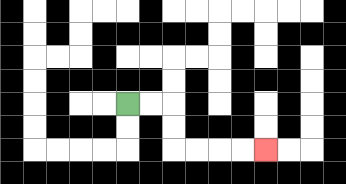{'start': '[5, 4]', 'end': '[11, 6]', 'path_directions': 'R,R,D,D,R,R,R,R', 'path_coordinates': '[[5, 4], [6, 4], [7, 4], [7, 5], [7, 6], [8, 6], [9, 6], [10, 6], [11, 6]]'}